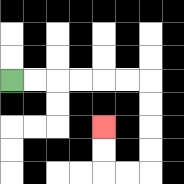{'start': '[0, 3]', 'end': '[4, 5]', 'path_directions': 'R,R,R,R,R,R,D,D,D,D,L,L,U,U', 'path_coordinates': '[[0, 3], [1, 3], [2, 3], [3, 3], [4, 3], [5, 3], [6, 3], [6, 4], [6, 5], [6, 6], [6, 7], [5, 7], [4, 7], [4, 6], [4, 5]]'}